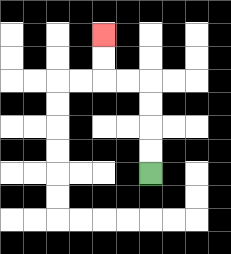{'start': '[6, 7]', 'end': '[4, 1]', 'path_directions': 'U,U,U,U,L,L,U,U', 'path_coordinates': '[[6, 7], [6, 6], [6, 5], [6, 4], [6, 3], [5, 3], [4, 3], [4, 2], [4, 1]]'}